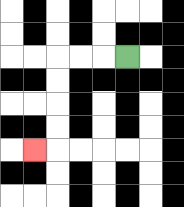{'start': '[5, 2]', 'end': '[1, 6]', 'path_directions': 'L,L,L,D,D,D,D,L', 'path_coordinates': '[[5, 2], [4, 2], [3, 2], [2, 2], [2, 3], [2, 4], [2, 5], [2, 6], [1, 6]]'}